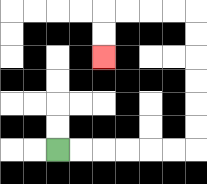{'start': '[2, 6]', 'end': '[4, 2]', 'path_directions': 'R,R,R,R,R,R,U,U,U,U,U,U,L,L,L,L,D,D', 'path_coordinates': '[[2, 6], [3, 6], [4, 6], [5, 6], [6, 6], [7, 6], [8, 6], [8, 5], [8, 4], [8, 3], [8, 2], [8, 1], [8, 0], [7, 0], [6, 0], [5, 0], [4, 0], [4, 1], [4, 2]]'}